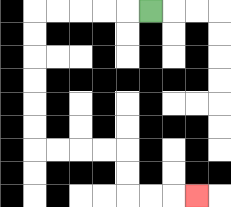{'start': '[6, 0]', 'end': '[8, 8]', 'path_directions': 'L,L,L,L,L,D,D,D,D,D,D,R,R,R,R,D,D,R,R,R', 'path_coordinates': '[[6, 0], [5, 0], [4, 0], [3, 0], [2, 0], [1, 0], [1, 1], [1, 2], [1, 3], [1, 4], [1, 5], [1, 6], [2, 6], [3, 6], [4, 6], [5, 6], [5, 7], [5, 8], [6, 8], [7, 8], [8, 8]]'}